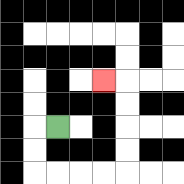{'start': '[2, 5]', 'end': '[4, 3]', 'path_directions': 'L,D,D,R,R,R,R,U,U,U,U,L', 'path_coordinates': '[[2, 5], [1, 5], [1, 6], [1, 7], [2, 7], [3, 7], [4, 7], [5, 7], [5, 6], [5, 5], [5, 4], [5, 3], [4, 3]]'}